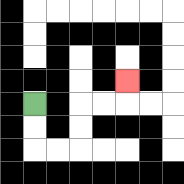{'start': '[1, 4]', 'end': '[5, 3]', 'path_directions': 'D,D,R,R,U,U,R,R,U', 'path_coordinates': '[[1, 4], [1, 5], [1, 6], [2, 6], [3, 6], [3, 5], [3, 4], [4, 4], [5, 4], [5, 3]]'}